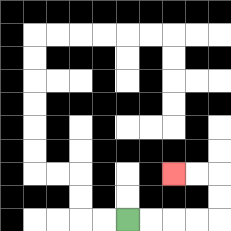{'start': '[5, 9]', 'end': '[7, 7]', 'path_directions': 'R,R,R,R,U,U,L,L', 'path_coordinates': '[[5, 9], [6, 9], [7, 9], [8, 9], [9, 9], [9, 8], [9, 7], [8, 7], [7, 7]]'}